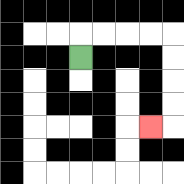{'start': '[3, 2]', 'end': '[6, 5]', 'path_directions': 'U,R,R,R,R,D,D,D,D,L', 'path_coordinates': '[[3, 2], [3, 1], [4, 1], [5, 1], [6, 1], [7, 1], [7, 2], [7, 3], [7, 4], [7, 5], [6, 5]]'}